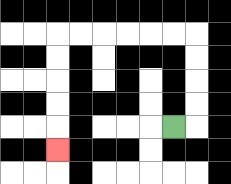{'start': '[7, 5]', 'end': '[2, 6]', 'path_directions': 'R,U,U,U,U,L,L,L,L,L,L,D,D,D,D,D', 'path_coordinates': '[[7, 5], [8, 5], [8, 4], [8, 3], [8, 2], [8, 1], [7, 1], [6, 1], [5, 1], [4, 1], [3, 1], [2, 1], [2, 2], [2, 3], [2, 4], [2, 5], [2, 6]]'}